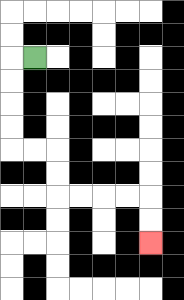{'start': '[1, 2]', 'end': '[6, 10]', 'path_directions': 'L,D,D,D,D,R,R,D,D,R,R,R,R,D,D', 'path_coordinates': '[[1, 2], [0, 2], [0, 3], [0, 4], [0, 5], [0, 6], [1, 6], [2, 6], [2, 7], [2, 8], [3, 8], [4, 8], [5, 8], [6, 8], [6, 9], [6, 10]]'}